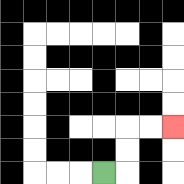{'start': '[4, 7]', 'end': '[7, 5]', 'path_directions': 'R,U,U,R,R', 'path_coordinates': '[[4, 7], [5, 7], [5, 6], [5, 5], [6, 5], [7, 5]]'}